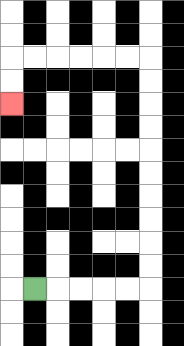{'start': '[1, 12]', 'end': '[0, 4]', 'path_directions': 'R,R,R,R,R,U,U,U,U,U,U,U,U,U,U,L,L,L,L,L,L,D,D', 'path_coordinates': '[[1, 12], [2, 12], [3, 12], [4, 12], [5, 12], [6, 12], [6, 11], [6, 10], [6, 9], [6, 8], [6, 7], [6, 6], [6, 5], [6, 4], [6, 3], [6, 2], [5, 2], [4, 2], [3, 2], [2, 2], [1, 2], [0, 2], [0, 3], [0, 4]]'}